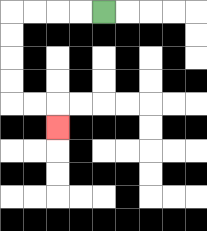{'start': '[4, 0]', 'end': '[2, 5]', 'path_directions': 'L,L,L,L,D,D,D,D,R,R,D', 'path_coordinates': '[[4, 0], [3, 0], [2, 0], [1, 0], [0, 0], [0, 1], [0, 2], [0, 3], [0, 4], [1, 4], [2, 4], [2, 5]]'}